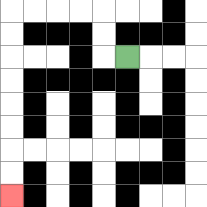{'start': '[5, 2]', 'end': '[0, 8]', 'path_directions': 'L,U,U,L,L,L,L,D,D,D,D,D,D,D,D', 'path_coordinates': '[[5, 2], [4, 2], [4, 1], [4, 0], [3, 0], [2, 0], [1, 0], [0, 0], [0, 1], [0, 2], [0, 3], [0, 4], [0, 5], [0, 6], [0, 7], [0, 8]]'}